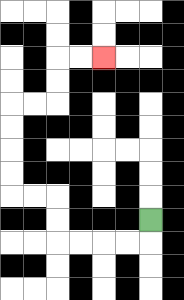{'start': '[6, 9]', 'end': '[4, 2]', 'path_directions': 'D,L,L,L,L,U,U,L,L,U,U,U,U,R,R,U,U,R,R', 'path_coordinates': '[[6, 9], [6, 10], [5, 10], [4, 10], [3, 10], [2, 10], [2, 9], [2, 8], [1, 8], [0, 8], [0, 7], [0, 6], [0, 5], [0, 4], [1, 4], [2, 4], [2, 3], [2, 2], [3, 2], [4, 2]]'}